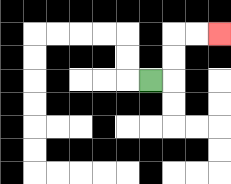{'start': '[6, 3]', 'end': '[9, 1]', 'path_directions': 'R,U,U,R,R', 'path_coordinates': '[[6, 3], [7, 3], [7, 2], [7, 1], [8, 1], [9, 1]]'}